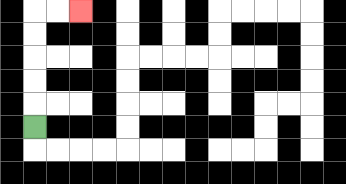{'start': '[1, 5]', 'end': '[3, 0]', 'path_directions': 'U,U,U,U,U,R,R', 'path_coordinates': '[[1, 5], [1, 4], [1, 3], [1, 2], [1, 1], [1, 0], [2, 0], [3, 0]]'}